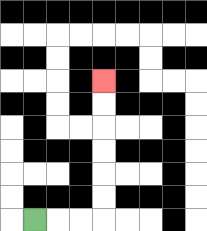{'start': '[1, 9]', 'end': '[4, 3]', 'path_directions': 'R,R,R,U,U,U,U,U,U', 'path_coordinates': '[[1, 9], [2, 9], [3, 9], [4, 9], [4, 8], [4, 7], [4, 6], [4, 5], [4, 4], [4, 3]]'}